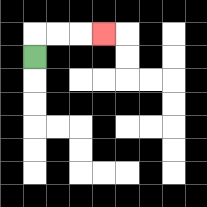{'start': '[1, 2]', 'end': '[4, 1]', 'path_directions': 'U,R,R,R', 'path_coordinates': '[[1, 2], [1, 1], [2, 1], [3, 1], [4, 1]]'}